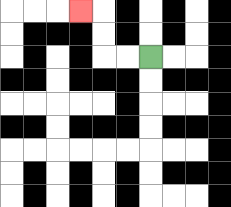{'start': '[6, 2]', 'end': '[3, 0]', 'path_directions': 'L,L,U,U,L', 'path_coordinates': '[[6, 2], [5, 2], [4, 2], [4, 1], [4, 0], [3, 0]]'}